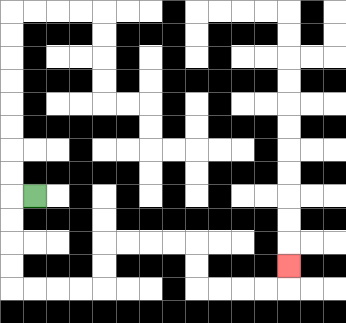{'start': '[1, 8]', 'end': '[12, 11]', 'path_directions': 'L,D,D,D,D,R,R,R,R,U,U,R,R,R,R,D,D,R,R,R,R,U', 'path_coordinates': '[[1, 8], [0, 8], [0, 9], [0, 10], [0, 11], [0, 12], [1, 12], [2, 12], [3, 12], [4, 12], [4, 11], [4, 10], [5, 10], [6, 10], [7, 10], [8, 10], [8, 11], [8, 12], [9, 12], [10, 12], [11, 12], [12, 12], [12, 11]]'}